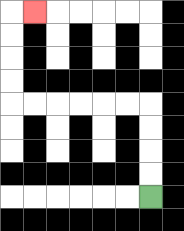{'start': '[6, 8]', 'end': '[1, 0]', 'path_directions': 'U,U,U,U,L,L,L,L,L,L,U,U,U,U,R', 'path_coordinates': '[[6, 8], [6, 7], [6, 6], [6, 5], [6, 4], [5, 4], [4, 4], [3, 4], [2, 4], [1, 4], [0, 4], [0, 3], [0, 2], [0, 1], [0, 0], [1, 0]]'}